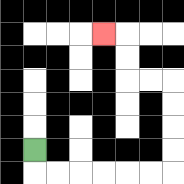{'start': '[1, 6]', 'end': '[4, 1]', 'path_directions': 'D,R,R,R,R,R,R,U,U,U,U,L,L,U,U,L', 'path_coordinates': '[[1, 6], [1, 7], [2, 7], [3, 7], [4, 7], [5, 7], [6, 7], [7, 7], [7, 6], [7, 5], [7, 4], [7, 3], [6, 3], [5, 3], [5, 2], [5, 1], [4, 1]]'}